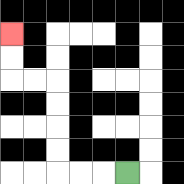{'start': '[5, 7]', 'end': '[0, 1]', 'path_directions': 'L,L,L,U,U,U,U,L,L,U,U', 'path_coordinates': '[[5, 7], [4, 7], [3, 7], [2, 7], [2, 6], [2, 5], [2, 4], [2, 3], [1, 3], [0, 3], [0, 2], [0, 1]]'}